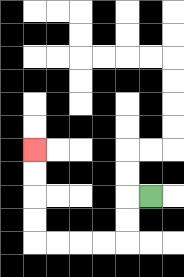{'start': '[6, 8]', 'end': '[1, 6]', 'path_directions': 'L,D,D,L,L,L,L,U,U,U,U', 'path_coordinates': '[[6, 8], [5, 8], [5, 9], [5, 10], [4, 10], [3, 10], [2, 10], [1, 10], [1, 9], [1, 8], [1, 7], [1, 6]]'}